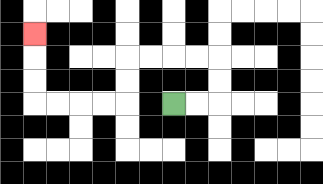{'start': '[7, 4]', 'end': '[1, 1]', 'path_directions': 'R,R,U,U,L,L,L,L,D,D,L,L,L,L,U,U,U', 'path_coordinates': '[[7, 4], [8, 4], [9, 4], [9, 3], [9, 2], [8, 2], [7, 2], [6, 2], [5, 2], [5, 3], [5, 4], [4, 4], [3, 4], [2, 4], [1, 4], [1, 3], [1, 2], [1, 1]]'}